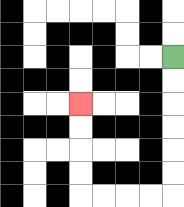{'start': '[7, 2]', 'end': '[3, 4]', 'path_directions': 'D,D,D,D,D,D,L,L,L,L,U,U,U,U', 'path_coordinates': '[[7, 2], [7, 3], [7, 4], [7, 5], [7, 6], [7, 7], [7, 8], [6, 8], [5, 8], [4, 8], [3, 8], [3, 7], [3, 6], [3, 5], [3, 4]]'}